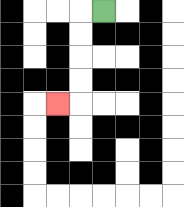{'start': '[4, 0]', 'end': '[2, 4]', 'path_directions': 'L,D,D,D,D,L', 'path_coordinates': '[[4, 0], [3, 0], [3, 1], [3, 2], [3, 3], [3, 4], [2, 4]]'}